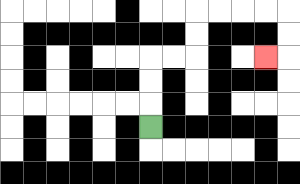{'start': '[6, 5]', 'end': '[11, 2]', 'path_directions': 'U,U,U,R,R,U,U,R,R,R,R,D,D,L', 'path_coordinates': '[[6, 5], [6, 4], [6, 3], [6, 2], [7, 2], [8, 2], [8, 1], [8, 0], [9, 0], [10, 0], [11, 0], [12, 0], [12, 1], [12, 2], [11, 2]]'}